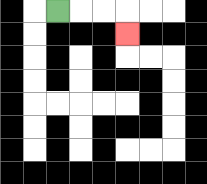{'start': '[2, 0]', 'end': '[5, 1]', 'path_directions': 'R,R,R,D', 'path_coordinates': '[[2, 0], [3, 0], [4, 0], [5, 0], [5, 1]]'}